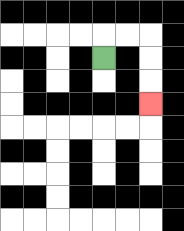{'start': '[4, 2]', 'end': '[6, 4]', 'path_directions': 'U,R,R,D,D,D', 'path_coordinates': '[[4, 2], [4, 1], [5, 1], [6, 1], [6, 2], [6, 3], [6, 4]]'}